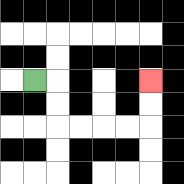{'start': '[1, 3]', 'end': '[6, 3]', 'path_directions': 'R,D,D,R,R,R,R,U,U', 'path_coordinates': '[[1, 3], [2, 3], [2, 4], [2, 5], [3, 5], [4, 5], [5, 5], [6, 5], [6, 4], [6, 3]]'}